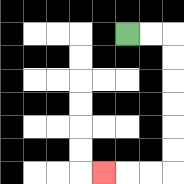{'start': '[5, 1]', 'end': '[4, 7]', 'path_directions': 'R,R,D,D,D,D,D,D,L,L,L', 'path_coordinates': '[[5, 1], [6, 1], [7, 1], [7, 2], [7, 3], [7, 4], [7, 5], [7, 6], [7, 7], [6, 7], [5, 7], [4, 7]]'}